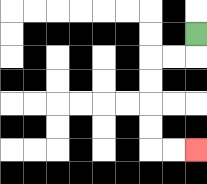{'start': '[8, 1]', 'end': '[8, 6]', 'path_directions': 'D,L,L,D,D,D,D,R,R', 'path_coordinates': '[[8, 1], [8, 2], [7, 2], [6, 2], [6, 3], [6, 4], [6, 5], [6, 6], [7, 6], [8, 6]]'}